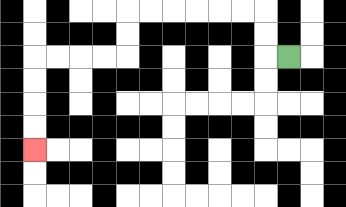{'start': '[12, 2]', 'end': '[1, 6]', 'path_directions': 'L,U,U,L,L,L,L,L,L,D,D,L,L,L,L,D,D,D,D', 'path_coordinates': '[[12, 2], [11, 2], [11, 1], [11, 0], [10, 0], [9, 0], [8, 0], [7, 0], [6, 0], [5, 0], [5, 1], [5, 2], [4, 2], [3, 2], [2, 2], [1, 2], [1, 3], [1, 4], [1, 5], [1, 6]]'}